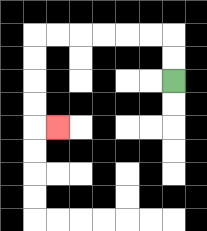{'start': '[7, 3]', 'end': '[2, 5]', 'path_directions': 'U,U,L,L,L,L,L,L,D,D,D,D,R', 'path_coordinates': '[[7, 3], [7, 2], [7, 1], [6, 1], [5, 1], [4, 1], [3, 1], [2, 1], [1, 1], [1, 2], [1, 3], [1, 4], [1, 5], [2, 5]]'}